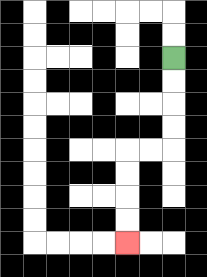{'start': '[7, 2]', 'end': '[5, 10]', 'path_directions': 'D,D,D,D,L,L,D,D,D,D', 'path_coordinates': '[[7, 2], [7, 3], [7, 4], [7, 5], [7, 6], [6, 6], [5, 6], [5, 7], [5, 8], [5, 9], [5, 10]]'}